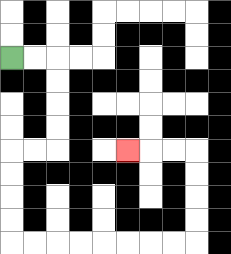{'start': '[0, 2]', 'end': '[5, 6]', 'path_directions': 'R,R,D,D,D,D,L,L,D,D,D,D,R,R,R,R,R,R,R,R,U,U,U,U,L,L,L', 'path_coordinates': '[[0, 2], [1, 2], [2, 2], [2, 3], [2, 4], [2, 5], [2, 6], [1, 6], [0, 6], [0, 7], [0, 8], [0, 9], [0, 10], [1, 10], [2, 10], [3, 10], [4, 10], [5, 10], [6, 10], [7, 10], [8, 10], [8, 9], [8, 8], [8, 7], [8, 6], [7, 6], [6, 6], [5, 6]]'}